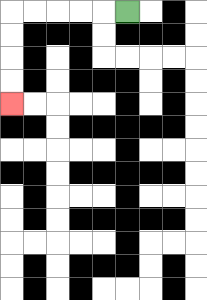{'start': '[5, 0]', 'end': '[0, 4]', 'path_directions': 'L,L,L,L,L,D,D,D,D', 'path_coordinates': '[[5, 0], [4, 0], [3, 0], [2, 0], [1, 0], [0, 0], [0, 1], [0, 2], [0, 3], [0, 4]]'}